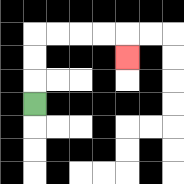{'start': '[1, 4]', 'end': '[5, 2]', 'path_directions': 'U,U,U,R,R,R,R,D', 'path_coordinates': '[[1, 4], [1, 3], [1, 2], [1, 1], [2, 1], [3, 1], [4, 1], [5, 1], [5, 2]]'}